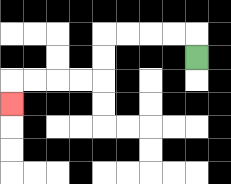{'start': '[8, 2]', 'end': '[0, 4]', 'path_directions': 'U,L,L,L,L,D,D,L,L,L,L,D', 'path_coordinates': '[[8, 2], [8, 1], [7, 1], [6, 1], [5, 1], [4, 1], [4, 2], [4, 3], [3, 3], [2, 3], [1, 3], [0, 3], [0, 4]]'}